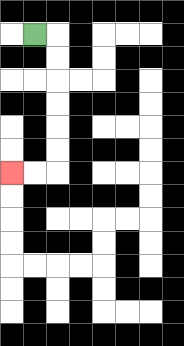{'start': '[1, 1]', 'end': '[0, 7]', 'path_directions': 'R,D,D,D,D,D,D,L,L', 'path_coordinates': '[[1, 1], [2, 1], [2, 2], [2, 3], [2, 4], [2, 5], [2, 6], [2, 7], [1, 7], [0, 7]]'}